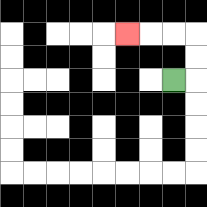{'start': '[7, 3]', 'end': '[5, 1]', 'path_directions': 'R,U,U,L,L,L', 'path_coordinates': '[[7, 3], [8, 3], [8, 2], [8, 1], [7, 1], [6, 1], [5, 1]]'}